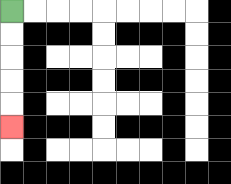{'start': '[0, 0]', 'end': '[0, 5]', 'path_directions': 'D,D,D,D,D', 'path_coordinates': '[[0, 0], [0, 1], [0, 2], [0, 3], [0, 4], [0, 5]]'}